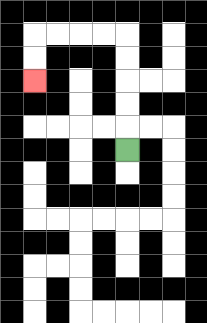{'start': '[5, 6]', 'end': '[1, 3]', 'path_directions': 'U,U,U,U,U,L,L,L,L,D,D', 'path_coordinates': '[[5, 6], [5, 5], [5, 4], [5, 3], [5, 2], [5, 1], [4, 1], [3, 1], [2, 1], [1, 1], [1, 2], [1, 3]]'}